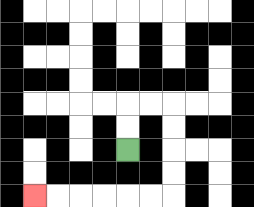{'start': '[5, 6]', 'end': '[1, 8]', 'path_directions': 'U,U,R,R,D,D,D,D,L,L,L,L,L,L', 'path_coordinates': '[[5, 6], [5, 5], [5, 4], [6, 4], [7, 4], [7, 5], [7, 6], [7, 7], [7, 8], [6, 8], [5, 8], [4, 8], [3, 8], [2, 8], [1, 8]]'}